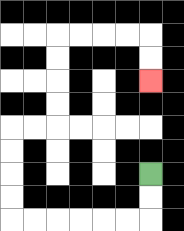{'start': '[6, 7]', 'end': '[6, 3]', 'path_directions': 'D,D,L,L,L,L,L,L,U,U,U,U,R,R,U,U,U,U,R,R,R,R,D,D', 'path_coordinates': '[[6, 7], [6, 8], [6, 9], [5, 9], [4, 9], [3, 9], [2, 9], [1, 9], [0, 9], [0, 8], [0, 7], [0, 6], [0, 5], [1, 5], [2, 5], [2, 4], [2, 3], [2, 2], [2, 1], [3, 1], [4, 1], [5, 1], [6, 1], [6, 2], [6, 3]]'}